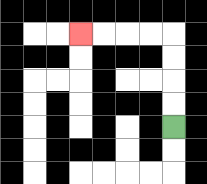{'start': '[7, 5]', 'end': '[3, 1]', 'path_directions': 'U,U,U,U,L,L,L,L', 'path_coordinates': '[[7, 5], [7, 4], [7, 3], [7, 2], [7, 1], [6, 1], [5, 1], [4, 1], [3, 1]]'}